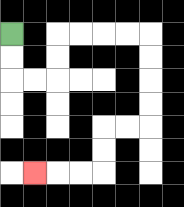{'start': '[0, 1]', 'end': '[1, 7]', 'path_directions': 'D,D,R,R,U,U,R,R,R,R,D,D,D,D,L,L,D,D,L,L,L', 'path_coordinates': '[[0, 1], [0, 2], [0, 3], [1, 3], [2, 3], [2, 2], [2, 1], [3, 1], [4, 1], [5, 1], [6, 1], [6, 2], [6, 3], [6, 4], [6, 5], [5, 5], [4, 5], [4, 6], [4, 7], [3, 7], [2, 7], [1, 7]]'}